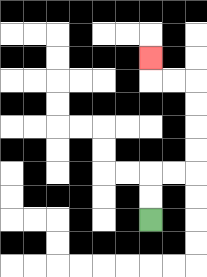{'start': '[6, 9]', 'end': '[6, 2]', 'path_directions': 'U,U,R,R,U,U,U,U,L,L,U', 'path_coordinates': '[[6, 9], [6, 8], [6, 7], [7, 7], [8, 7], [8, 6], [8, 5], [8, 4], [8, 3], [7, 3], [6, 3], [6, 2]]'}